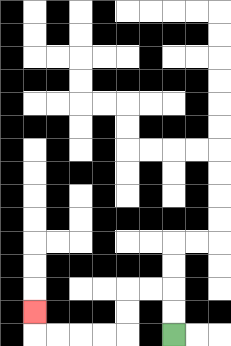{'start': '[7, 14]', 'end': '[1, 13]', 'path_directions': 'U,U,L,L,D,D,L,L,L,L,U', 'path_coordinates': '[[7, 14], [7, 13], [7, 12], [6, 12], [5, 12], [5, 13], [5, 14], [4, 14], [3, 14], [2, 14], [1, 14], [1, 13]]'}